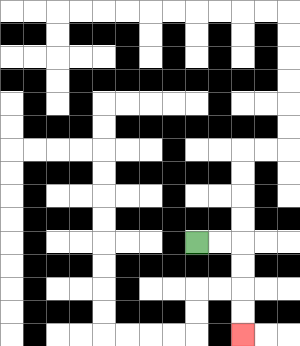{'start': '[8, 10]', 'end': '[10, 14]', 'path_directions': 'R,R,D,D,D,D', 'path_coordinates': '[[8, 10], [9, 10], [10, 10], [10, 11], [10, 12], [10, 13], [10, 14]]'}